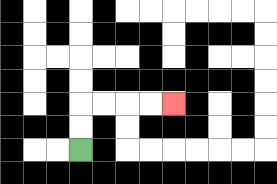{'start': '[3, 6]', 'end': '[7, 4]', 'path_directions': 'U,U,R,R,R,R', 'path_coordinates': '[[3, 6], [3, 5], [3, 4], [4, 4], [5, 4], [6, 4], [7, 4]]'}